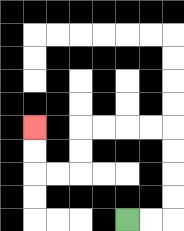{'start': '[5, 9]', 'end': '[1, 5]', 'path_directions': 'R,R,U,U,U,U,L,L,L,L,D,D,L,L,U,U', 'path_coordinates': '[[5, 9], [6, 9], [7, 9], [7, 8], [7, 7], [7, 6], [7, 5], [6, 5], [5, 5], [4, 5], [3, 5], [3, 6], [3, 7], [2, 7], [1, 7], [1, 6], [1, 5]]'}